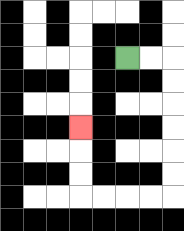{'start': '[5, 2]', 'end': '[3, 5]', 'path_directions': 'R,R,D,D,D,D,D,D,L,L,L,L,U,U,U', 'path_coordinates': '[[5, 2], [6, 2], [7, 2], [7, 3], [7, 4], [7, 5], [7, 6], [7, 7], [7, 8], [6, 8], [5, 8], [4, 8], [3, 8], [3, 7], [3, 6], [3, 5]]'}